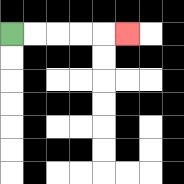{'start': '[0, 1]', 'end': '[5, 1]', 'path_directions': 'R,R,R,R,R', 'path_coordinates': '[[0, 1], [1, 1], [2, 1], [3, 1], [4, 1], [5, 1]]'}